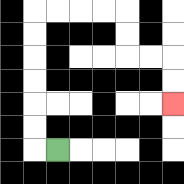{'start': '[2, 6]', 'end': '[7, 4]', 'path_directions': 'L,U,U,U,U,U,U,R,R,R,R,D,D,R,R,D,D', 'path_coordinates': '[[2, 6], [1, 6], [1, 5], [1, 4], [1, 3], [1, 2], [1, 1], [1, 0], [2, 0], [3, 0], [4, 0], [5, 0], [5, 1], [5, 2], [6, 2], [7, 2], [7, 3], [7, 4]]'}